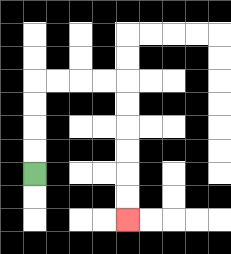{'start': '[1, 7]', 'end': '[5, 9]', 'path_directions': 'U,U,U,U,R,R,R,R,D,D,D,D,D,D', 'path_coordinates': '[[1, 7], [1, 6], [1, 5], [1, 4], [1, 3], [2, 3], [3, 3], [4, 3], [5, 3], [5, 4], [5, 5], [5, 6], [5, 7], [5, 8], [5, 9]]'}